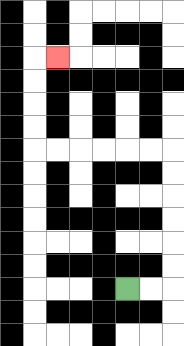{'start': '[5, 12]', 'end': '[2, 2]', 'path_directions': 'R,R,U,U,U,U,U,U,L,L,L,L,L,L,U,U,U,U,R', 'path_coordinates': '[[5, 12], [6, 12], [7, 12], [7, 11], [7, 10], [7, 9], [7, 8], [7, 7], [7, 6], [6, 6], [5, 6], [4, 6], [3, 6], [2, 6], [1, 6], [1, 5], [1, 4], [1, 3], [1, 2], [2, 2]]'}